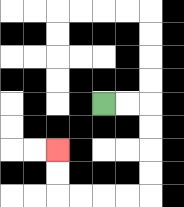{'start': '[4, 4]', 'end': '[2, 6]', 'path_directions': 'R,R,D,D,D,D,L,L,L,L,U,U', 'path_coordinates': '[[4, 4], [5, 4], [6, 4], [6, 5], [6, 6], [6, 7], [6, 8], [5, 8], [4, 8], [3, 8], [2, 8], [2, 7], [2, 6]]'}